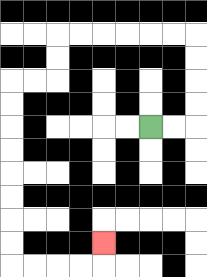{'start': '[6, 5]', 'end': '[4, 10]', 'path_directions': 'R,R,U,U,U,U,L,L,L,L,L,L,D,D,L,L,D,D,D,D,D,D,D,D,R,R,R,R,U', 'path_coordinates': '[[6, 5], [7, 5], [8, 5], [8, 4], [8, 3], [8, 2], [8, 1], [7, 1], [6, 1], [5, 1], [4, 1], [3, 1], [2, 1], [2, 2], [2, 3], [1, 3], [0, 3], [0, 4], [0, 5], [0, 6], [0, 7], [0, 8], [0, 9], [0, 10], [0, 11], [1, 11], [2, 11], [3, 11], [4, 11], [4, 10]]'}